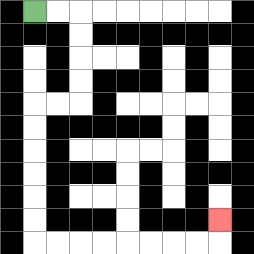{'start': '[1, 0]', 'end': '[9, 9]', 'path_directions': 'R,R,D,D,D,D,L,L,D,D,D,D,D,D,R,R,R,R,R,R,R,R,U', 'path_coordinates': '[[1, 0], [2, 0], [3, 0], [3, 1], [3, 2], [3, 3], [3, 4], [2, 4], [1, 4], [1, 5], [1, 6], [1, 7], [1, 8], [1, 9], [1, 10], [2, 10], [3, 10], [4, 10], [5, 10], [6, 10], [7, 10], [8, 10], [9, 10], [9, 9]]'}